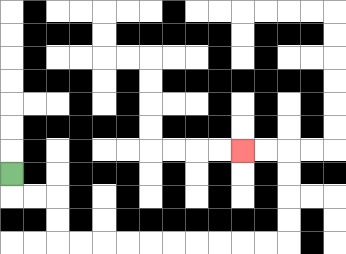{'start': '[0, 7]', 'end': '[10, 6]', 'path_directions': 'D,R,R,D,D,R,R,R,R,R,R,R,R,R,R,U,U,U,U,L,L', 'path_coordinates': '[[0, 7], [0, 8], [1, 8], [2, 8], [2, 9], [2, 10], [3, 10], [4, 10], [5, 10], [6, 10], [7, 10], [8, 10], [9, 10], [10, 10], [11, 10], [12, 10], [12, 9], [12, 8], [12, 7], [12, 6], [11, 6], [10, 6]]'}